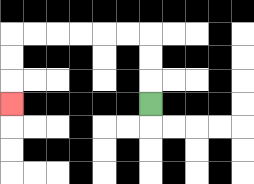{'start': '[6, 4]', 'end': '[0, 4]', 'path_directions': 'U,U,U,L,L,L,L,L,L,D,D,D', 'path_coordinates': '[[6, 4], [6, 3], [6, 2], [6, 1], [5, 1], [4, 1], [3, 1], [2, 1], [1, 1], [0, 1], [0, 2], [0, 3], [0, 4]]'}